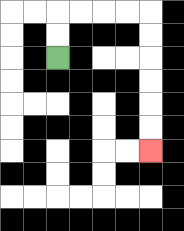{'start': '[2, 2]', 'end': '[6, 6]', 'path_directions': 'U,U,R,R,R,R,D,D,D,D,D,D', 'path_coordinates': '[[2, 2], [2, 1], [2, 0], [3, 0], [4, 0], [5, 0], [6, 0], [6, 1], [6, 2], [6, 3], [6, 4], [6, 5], [6, 6]]'}